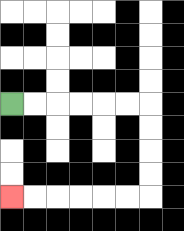{'start': '[0, 4]', 'end': '[0, 8]', 'path_directions': 'R,R,R,R,R,R,D,D,D,D,L,L,L,L,L,L', 'path_coordinates': '[[0, 4], [1, 4], [2, 4], [3, 4], [4, 4], [5, 4], [6, 4], [6, 5], [6, 6], [6, 7], [6, 8], [5, 8], [4, 8], [3, 8], [2, 8], [1, 8], [0, 8]]'}